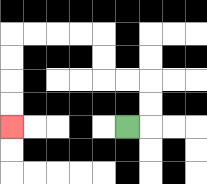{'start': '[5, 5]', 'end': '[0, 5]', 'path_directions': 'R,U,U,L,L,U,U,L,L,L,L,D,D,D,D', 'path_coordinates': '[[5, 5], [6, 5], [6, 4], [6, 3], [5, 3], [4, 3], [4, 2], [4, 1], [3, 1], [2, 1], [1, 1], [0, 1], [0, 2], [0, 3], [0, 4], [0, 5]]'}